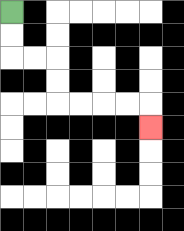{'start': '[0, 0]', 'end': '[6, 5]', 'path_directions': 'D,D,R,R,D,D,R,R,R,R,D', 'path_coordinates': '[[0, 0], [0, 1], [0, 2], [1, 2], [2, 2], [2, 3], [2, 4], [3, 4], [4, 4], [5, 4], [6, 4], [6, 5]]'}